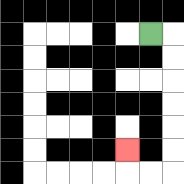{'start': '[6, 1]', 'end': '[5, 6]', 'path_directions': 'R,D,D,D,D,D,D,L,L,U', 'path_coordinates': '[[6, 1], [7, 1], [7, 2], [7, 3], [7, 4], [7, 5], [7, 6], [7, 7], [6, 7], [5, 7], [5, 6]]'}